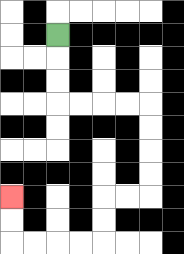{'start': '[2, 1]', 'end': '[0, 8]', 'path_directions': 'D,D,D,R,R,R,R,D,D,D,D,L,L,D,D,L,L,L,L,U,U', 'path_coordinates': '[[2, 1], [2, 2], [2, 3], [2, 4], [3, 4], [4, 4], [5, 4], [6, 4], [6, 5], [6, 6], [6, 7], [6, 8], [5, 8], [4, 8], [4, 9], [4, 10], [3, 10], [2, 10], [1, 10], [0, 10], [0, 9], [0, 8]]'}